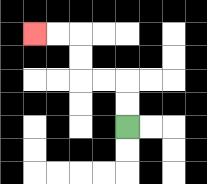{'start': '[5, 5]', 'end': '[1, 1]', 'path_directions': 'U,U,L,L,U,U,L,L', 'path_coordinates': '[[5, 5], [5, 4], [5, 3], [4, 3], [3, 3], [3, 2], [3, 1], [2, 1], [1, 1]]'}